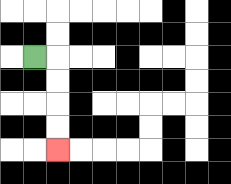{'start': '[1, 2]', 'end': '[2, 6]', 'path_directions': 'R,D,D,D,D', 'path_coordinates': '[[1, 2], [2, 2], [2, 3], [2, 4], [2, 5], [2, 6]]'}